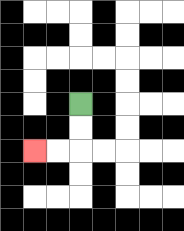{'start': '[3, 4]', 'end': '[1, 6]', 'path_directions': 'D,D,L,L', 'path_coordinates': '[[3, 4], [3, 5], [3, 6], [2, 6], [1, 6]]'}